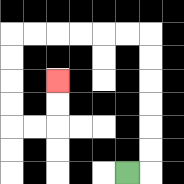{'start': '[5, 7]', 'end': '[2, 3]', 'path_directions': 'R,U,U,U,U,U,U,L,L,L,L,L,L,D,D,D,D,R,R,U,U', 'path_coordinates': '[[5, 7], [6, 7], [6, 6], [6, 5], [6, 4], [6, 3], [6, 2], [6, 1], [5, 1], [4, 1], [3, 1], [2, 1], [1, 1], [0, 1], [0, 2], [0, 3], [0, 4], [0, 5], [1, 5], [2, 5], [2, 4], [2, 3]]'}